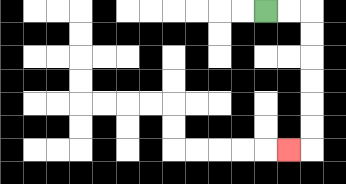{'start': '[11, 0]', 'end': '[12, 6]', 'path_directions': 'R,R,D,D,D,D,D,D,L', 'path_coordinates': '[[11, 0], [12, 0], [13, 0], [13, 1], [13, 2], [13, 3], [13, 4], [13, 5], [13, 6], [12, 6]]'}